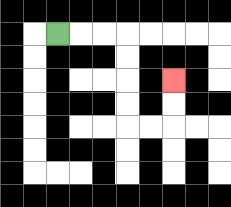{'start': '[2, 1]', 'end': '[7, 3]', 'path_directions': 'R,R,R,D,D,D,D,R,R,U,U', 'path_coordinates': '[[2, 1], [3, 1], [4, 1], [5, 1], [5, 2], [5, 3], [5, 4], [5, 5], [6, 5], [7, 5], [7, 4], [7, 3]]'}